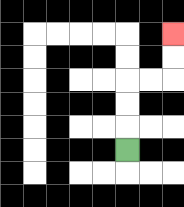{'start': '[5, 6]', 'end': '[7, 1]', 'path_directions': 'U,U,U,R,R,U,U', 'path_coordinates': '[[5, 6], [5, 5], [5, 4], [5, 3], [6, 3], [7, 3], [7, 2], [7, 1]]'}